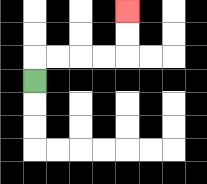{'start': '[1, 3]', 'end': '[5, 0]', 'path_directions': 'U,R,R,R,R,U,U', 'path_coordinates': '[[1, 3], [1, 2], [2, 2], [3, 2], [4, 2], [5, 2], [5, 1], [5, 0]]'}